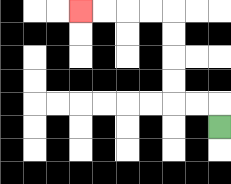{'start': '[9, 5]', 'end': '[3, 0]', 'path_directions': 'U,L,L,U,U,U,U,L,L,L,L', 'path_coordinates': '[[9, 5], [9, 4], [8, 4], [7, 4], [7, 3], [7, 2], [7, 1], [7, 0], [6, 0], [5, 0], [4, 0], [3, 0]]'}